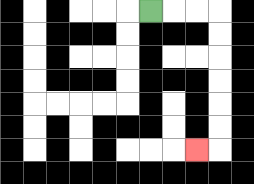{'start': '[6, 0]', 'end': '[8, 6]', 'path_directions': 'R,R,R,D,D,D,D,D,D,L', 'path_coordinates': '[[6, 0], [7, 0], [8, 0], [9, 0], [9, 1], [9, 2], [9, 3], [9, 4], [9, 5], [9, 6], [8, 6]]'}